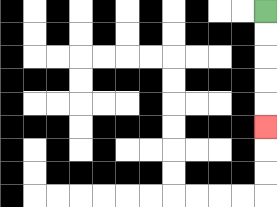{'start': '[11, 0]', 'end': '[11, 5]', 'path_directions': 'D,D,D,D,D', 'path_coordinates': '[[11, 0], [11, 1], [11, 2], [11, 3], [11, 4], [11, 5]]'}